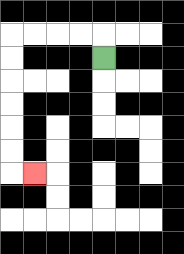{'start': '[4, 2]', 'end': '[1, 7]', 'path_directions': 'U,L,L,L,L,D,D,D,D,D,D,R', 'path_coordinates': '[[4, 2], [4, 1], [3, 1], [2, 1], [1, 1], [0, 1], [0, 2], [0, 3], [0, 4], [0, 5], [0, 6], [0, 7], [1, 7]]'}